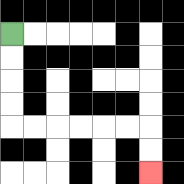{'start': '[0, 1]', 'end': '[6, 7]', 'path_directions': 'D,D,D,D,R,R,R,R,R,R,D,D', 'path_coordinates': '[[0, 1], [0, 2], [0, 3], [0, 4], [0, 5], [1, 5], [2, 5], [3, 5], [4, 5], [5, 5], [6, 5], [6, 6], [6, 7]]'}